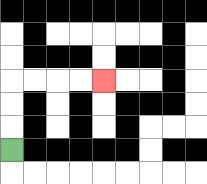{'start': '[0, 6]', 'end': '[4, 3]', 'path_directions': 'U,U,U,R,R,R,R', 'path_coordinates': '[[0, 6], [0, 5], [0, 4], [0, 3], [1, 3], [2, 3], [3, 3], [4, 3]]'}